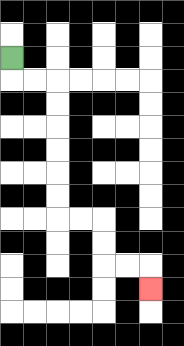{'start': '[0, 2]', 'end': '[6, 12]', 'path_directions': 'D,R,R,D,D,D,D,D,D,R,R,D,D,R,R,D', 'path_coordinates': '[[0, 2], [0, 3], [1, 3], [2, 3], [2, 4], [2, 5], [2, 6], [2, 7], [2, 8], [2, 9], [3, 9], [4, 9], [4, 10], [4, 11], [5, 11], [6, 11], [6, 12]]'}